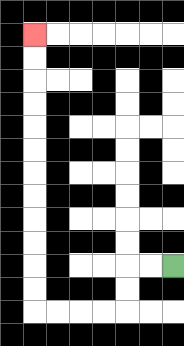{'start': '[7, 11]', 'end': '[1, 1]', 'path_directions': 'L,L,D,D,L,L,L,L,U,U,U,U,U,U,U,U,U,U,U,U', 'path_coordinates': '[[7, 11], [6, 11], [5, 11], [5, 12], [5, 13], [4, 13], [3, 13], [2, 13], [1, 13], [1, 12], [1, 11], [1, 10], [1, 9], [1, 8], [1, 7], [1, 6], [1, 5], [1, 4], [1, 3], [1, 2], [1, 1]]'}